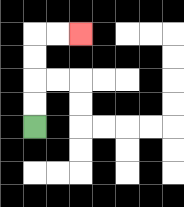{'start': '[1, 5]', 'end': '[3, 1]', 'path_directions': 'U,U,U,U,R,R', 'path_coordinates': '[[1, 5], [1, 4], [1, 3], [1, 2], [1, 1], [2, 1], [3, 1]]'}